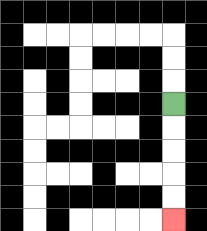{'start': '[7, 4]', 'end': '[7, 9]', 'path_directions': 'D,D,D,D,D', 'path_coordinates': '[[7, 4], [7, 5], [7, 6], [7, 7], [7, 8], [7, 9]]'}